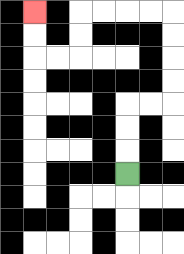{'start': '[5, 7]', 'end': '[1, 0]', 'path_directions': 'U,U,U,R,R,U,U,U,U,L,L,L,L,D,D,L,L,U,U', 'path_coordinates': '[[5, 7], [5, 6], [5, 5], [5, 4], [6, 4], [7, 4], [7, 3], [7, 2], [7, 1], [7, 0], [6, 0], [5, 0], [4, 0], [3, 0], [3, 1], [3, 2], [2, 2], [1, 2], [1, 1], [1, 0]]'}